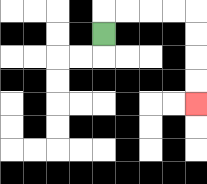{'start': '[4, 1]', 'end': '[8, 4]', 'path_directions': 'U,R,R,R,R,D,D,D,D', 'path_coordinates': '[[4, 1], [4, 0], [5, 0], [6, 0], [7, 0], [8, 0], [8, 1], [8, 2], [8, 3], [8, 4]]'}